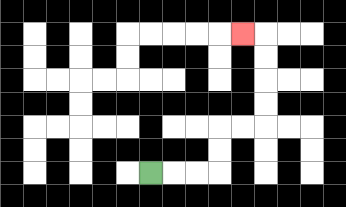{'start': '[6, 7]', 'end': '[10, 1]', 'path_directions': 'R,R,R,U,U,R,R,U,U,U,U,L', 'path_coordinates': '[[6, 7], [7, 7], [8, 7], [9, 7], [9, 6], [9, 5], [10, 5], [11, 5], [11, 4], [11, 3], [11, 2], [11, 1], [10, 1]]'}